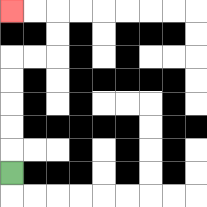{'start': '[0, 7]', 'end': '[0, 0]', 'path_directions': 'U,U,U,U,U,R,R,U,U,L,L', 'path_coordinates': '[[0, 7], [0, 6], [0, 5], [0, 4], [0, 3], [0, 2], [1, 2], [2, 2], [2, 1], [2, 0], [1, 0], [0, 0]]'}